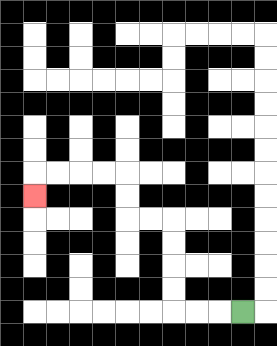{'start': '[10, 13]', 'end': '[1, 8]', 'path_directions': 'L,L,L,U,U,U,U,L,L,U,U,L,L,L,L,D', 'path_coordinates': '[[10, 13], [9, 13], [8, 13], [7, 13], [7, 12], [7, 11], [7, 10], [7, 9], [6, 9], [5, 9], [5, 8], [5, 7], [4, 7], [3, 7], [2, 7], [1, 7], [1, 8]]'}